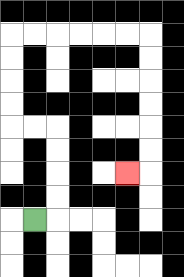{'start': '[1, 9]', 'end': '[5, 7]', 'path_directions': 'R,U,U,U,U,L,L,U,U,U,U,R,R,R,R,R,R,D,D,D,D,D,D,L', 'path_coordinates': '[[1, 9], [2, 9], [2, 8], [2, 7], [2, 6], [2, 5], [1, 5], [0, 5], [0, 4], [0, 3], [0, 2], [0, 1], [1, 1], [2, 1], [3, 1], [4, 1], [5, 1], [6, 1], [6, 2], [6, 3], [6, 4], [6, 5], [6, 6], [6, 7], [5, 7]]'}